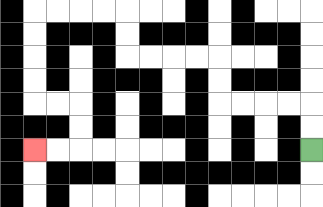{'start': '[13, 6]', 'end': '[1, 6]', 'path_directions': 'U,U,L,L,L,L,U,U,L,L,L,L,U,U,L,L,L,L,D,D,D,D,R,R,D,D,L,L', 'path_coordinates': '[[13, 6], [13, 5], [13, 4], [12, 4], [11, 4], [10, 4], [9, 4], [9, 3], [9, 2], [8, 2], [7, 2], [6, 2], [5, 2], [5, 1], [5, 0], [4, 0], [3, 0], [2, 0], [1, 0], [1, 1], [1, 2], [1, 3], [1, 4], [2, 4], [3, 4], [3, 5], [3, 6], [2, 6], [1, 6]]'}